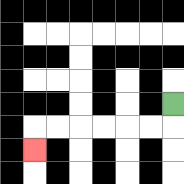{'start': '[7, 4]', 'end': '[1, 6]', 'path_directions': 'D,L,L,L,L,L,L,D', 'path_coordinates': '[[7, 4], [7, 5], [6, 5], [5, 5], [4, 5], [3, 5], [2, 5], [1, 5], [1, 6]]'}